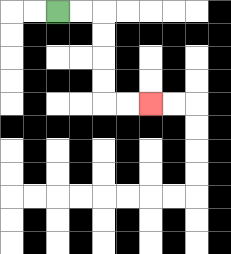{'start': '[2, 0]', 'end': '[6, 4]', 'path_directions': 'R,R,D,D,D,D,R,R', 'path_coordinates': '[[2, 0], [3, 0], [4, 0], [4, 1], [4, 2], [4, 3], [4, 4], [5, 4], [6, 4]]'}